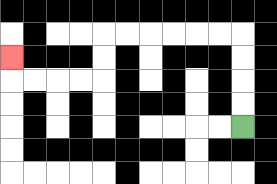{'start': '[10, 5]', 'end': '[0, 2]', 'path_directions': 'U,U,U,U,L,L,L,L,L,L,D,D,L,L,L,L,U', 'path_coordinates': '[[10, 5], [10, 4], [10, 3], [10, 2], [10, 1], [9, 1], [8, 1], [7, 1], [6, 1], [5, 1], [4, 1], [4, 2], [4, 3], [3, 3], [2, 3], [1, 3], [0, 3], [0, 2]]'}